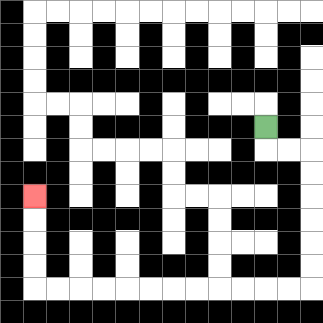{'start': '[11, 5]', 'end': '[1, 8]', 'path_directions': 'D,R,R,D,D,D,D,D,D,L,L,L,L,L,L,L,L,L,L,L,L,U,U,U,U', 'path_coordinates': '[[11, 5], [11, 6], [12, 6], [13, 6], [13, 7], [13, 8], [13, 9], [13, 10], [13, 11], [13, 12], [12, 12], [11, 12], [10, 12], [9, 12], [8, 12], [7, 12], [6, 12], [5, 12], [4, 12], [3, 12], [2, 12], [1, 12], [1, 11], [1, 10], [1, 9], [1, 8]]'}